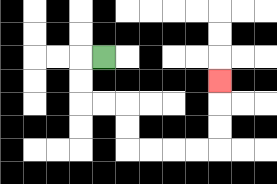{'start': '[4, 2]', 'end': '[9, 3]', 'path_directions': 'L,D,D,R,R,D,D,R,R,R,R,U,U,U', 'path_coordinates': '[[4, 2], [3, 2], [3, 3], [3, 4], [4, 4], [5, 4], [5, 5], [5, 6], [6, 6], [7, 6], [8, 6], [9, 6], [9, 5], [9, 4], [9, 3]]'}